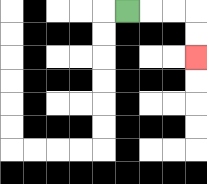{'start': '[5, 0]', 'end': '[8, 2]', 'path_directions': 'R,R,R,D,D', 'path_coordinates': '[[5, 0], [6, 0], [7, 0], [8, 0], [8, 1], [8, 2]]'}